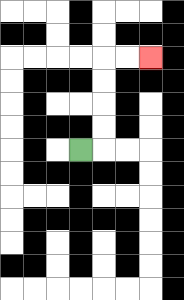{'start': '[3, 6]', 'end': '[6, 2]', 'path_directions': 'R,U,U,U,U,R,R', 'path_coordinates': '[[3, 6], [4, 6], [4, 5], [4, 4], [4, 3], [4, 2], [5, 2], [6, 2]]'}